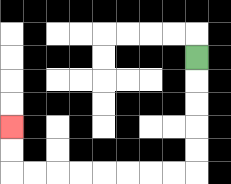{'start': '[8, 2]', 'end': '[0, 5]', 'path_directions': 'D,D,D,D,D,L,L,L,L,L,L,L,L,U,U', 'path_coordinates': '[[8, 2], [8, 3], [8, 4], [8, 5], [8, 6], [8, 7], [7, 7], [6, 7], [5, 7], [4, 7], [3, 7], [2, 7], [1, 7], [0, 7], [0, 6], [0, 5]]'}